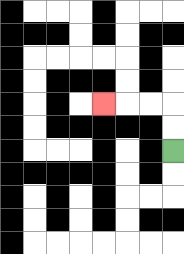{'start': '[7, 6]', 'end': '[4, 4]', 'path_directions': 'U,U,L,L,L', 'path_coordinates': '[[7, 6], [7, 5], [7, 4], [6, 4], [5, 4], [4, 4]]'}